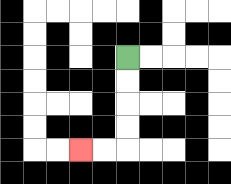{'start': '[5, 2]', 'end': '[3, 6]', 'path_directions': 'D,D,D,D,L,L', 'path_coordinates': '[[5, 2], [5, 3], [5, 4], [5, 5], [5, 6], [4, 6], [3, 6]]'}